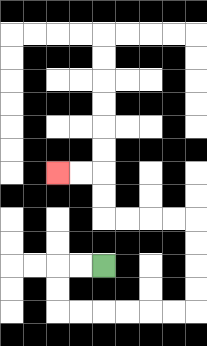{'start': '[4, 11]', 'end': '[2, 7]', 'path_directions': 'L,L,D,D,R,R,R,R,R,R,U,U,U,U,L,L,L,L,U,U,L,L', 'path_coordinates': '[[4, 11], [3, 11], [2, 11], [2, 12], [2, 13], [3, 13], [4, 13], [5, 13], [6, 13], [7, 13], [8, 13], [8, 12], [8, 11], [8, 10], [8, 9], [7, 9], [6, 9], [5, 9], [4, 9], [4, 8], [4, 7], [3, 7], [2, 7]]'}